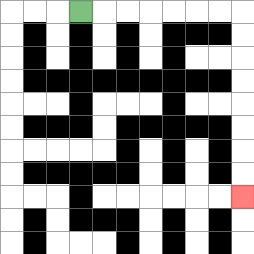{'start': '[3, 0]', 'end': '[10, 8]', 'path_directions': 'R,R,R,R,R,R,R,D,D,D,D,D,D,D,D', 'path_coordinates': '[[3, 0], [4, 0], [5, 0], [6, 0], [7, 0], [8, 0], [9, 0], [10, 0], [10, 1], [10, 2], [10, 3], [10, 4], [10, 5], [10, 6], [10, 7], [10, 8]]'}